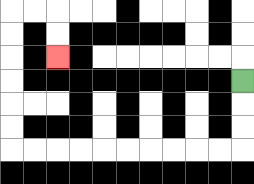{'start': '[10, 3]', 'end': '[2, 2]', 'path_directions': 'D,D,D,L,L,L,L,L,L,L,L,L,L,U,U,U,U,U,U,R,R,D,D', 'path_coordinates': '[[10, 3], [10, 4], [10, 5], [10, 6], [9, 6], [8, 6], [7, 6], [6, 6], [5, 6], [4, 6], [3, 6], [2, 6], [1, 6], [0, 6], [0, 5], [0, 4], [0, 3], [0, 2], [0, 1], [0, 0], [1, 0], [2, 0], [2, 1], [2, 2]]'}